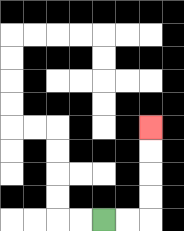{'start': '[4, 9]', 'end': '[6, 5]', 'path_directions': 'R,R,U,U,U,U', 'path_coordinates': '[[4, 9], [5, 9], [6, 9], [6, 8], [6, 7], [6, 6], [6, 5]]'}